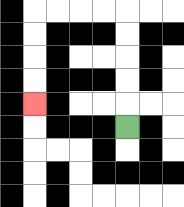{'start': '[5, 5]', 'end': '[1, 4]', 'path_directions': 'U,U,U,U,U,L,L,L,L,D,D,D,D', 'path_coordinates': '[[5, 5], [5, 4], [5, 3], [5, 2], [5, 1], [5, 0], [4, 0], [3, 0], [2, 0], [1, 0], [1, 1], [1, 2], [1, 3], [1, 4]]'}